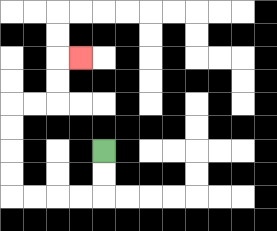{'start': '[4, 6]', 'end': '[3, 2]', 'path_directions': 'D,D,L,L,L,L,U,U,U,U,R,R,U,U,R', 'path_coordinates': '[[4, 6], [4, 7], [4, 8], [3, 8], [2, 8], [1, 8], [0, 8], [0, 7], [0, 6], [0, 5], [0, 4], [1, 4], [2, 4], [2, 3], [2, 2], [3, 2]]'}